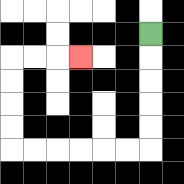{'start': '[6, 1]', 'end': '[3, 2]', 'path_directions': 'D,D,D,D,D,L,L,L,L,L,L,U,U,U,U,R,R,R', 'path_coordinates': '[[6, 1], [6, 2], [6, 3], [6, 4], [6, 5], [6, 6], [5, 6], [4, 6], [3, 6], [2, 6], [1, 6], [0, 6], [0, 5], [0, 4], [0, 3], [0, 2], [1, 2], [2, 2], [3, 2]]'}